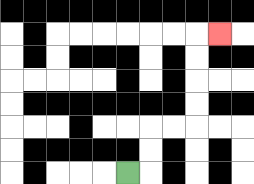{'start': '[5, 7]', 'end': '[9, 1]', 'path_directions': 'R,U,U,R,R,U,U,U,U,R', 'path_coordinates': '[[5, 7], [6, 7], [6, 6], [6, 5], [7, 5], [8, 5], [8, 4], [8, 3], [8, 2], [8, 1], [9, 1]]'}